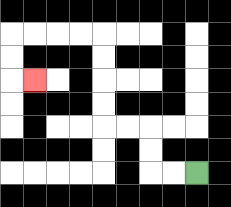{'start': '[8, 7]', 'end': '[1, 3]', 'path_directions': 'L,L,U,U,L,L,U,U,U,U,L,L,L,L,D,D,R', 'path_coordinates': '[[8, 7], [7, 7], [6, 7], [6, 6], [6, 5], [5, 5], [4, 5], [4, 4], [4, 3], [4, 2], [4, 1], [3, 1], [2, 1], [1, 1], [0, 1], [0, 2], [0, 3], [1, 3]]'}